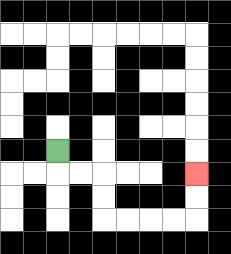{'start': '[2, 6]', 'end': '[8, 7]', 'path_directions': 'D,R,R,D,D,R,R,R,R,U,U', 'path_coordinates': '[[2, 6], [2, 7], [3, 7], [4, 7], [4, 8], [4, 9], [5, 9], [6, 9], [7, 9], [8, 9], [8, 8], [8, 7]]'}